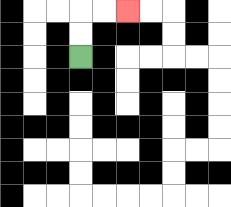{'start': '[3, 2]', 'end': '[5, 0]', 'path_directions': 'U,U,R,R', 'path_coordinates': '[[3, 2], [3, 1], [3, 0], [4, 0], [5, 0]]'}